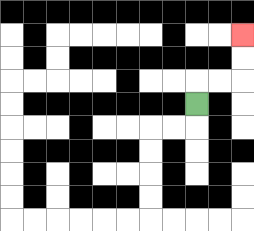{'start': '[8, 4]', 'end': '[10, 1]', 'path_directions': 'U,R,R,U,U', 'path_coordinates': '[[8, 4], [8, 3], [9, 3], [10, 3], [10, 2], [10, 1]]'}